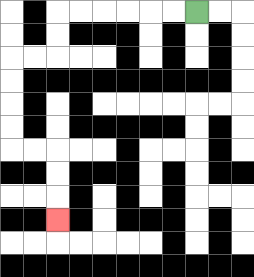{'start': '[8, 0]', 'end': '[2, 9]', 'path_directions': 'L,L,L,L,L,L,D,D,L,L,D,D,D,D,R,R,D,D,D', 'path_coordinates': '[[8, 0], [7, 0], [6, 0], [5, 0], [4, 0], [3, 0], [2, 0], [2, 1], [2, 2], [1, 2], [0, 2], [0, 3], [0, 4], [0, 5], [0, 6], [1, 6], [2, 6], [2, 7], [2, 8], [2, 9]]'}